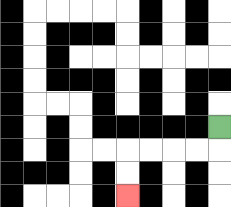{'start': '[9, 5]', 'end': '[5, 8]', 'path_directions': 'D,L,L,L,L,D,D', 'path_coordinates': '[[9, 5], [9, 6], [8, 6], [7, 6], [6, 6], [5, 6], [5, 7], [5, 8]]'}